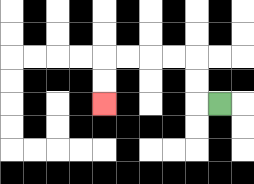{'start': '[9, 4]', 'end': '[4, 4]', 'path_directions': 'L,U,U,L,L,L,L,D,D', 'path_coordinates': '[[9, 4], [8, 4], [8, 3], [8, 2], [7, 2], [6, 2], [5, 2], [4, 2], [4, 3], [4, 4]]'}